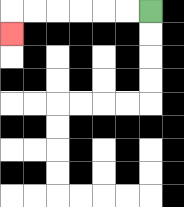{'start': '[6, 0]', 'end': '[0, 1]', 'path_directions': 'L,L,L,L,L,L,D', 'path_coordinates': '[[6, 0], [5, 0], [4, 0], [3, 0], [2, 0], [1, 0], [0, 0], [0, 1]]'}